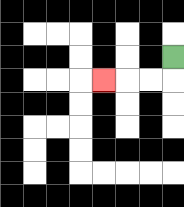{'start': '[7, 2]', 'end': '[4, 3]', 'path_directions': 'D,L,L,L', 'path_coordinates': '[[7, 2], [7, 3], [6, 3], [5, 3], [4, 3]]'}